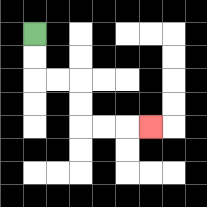{'start': '[1, 1]', 'end': '[6, 5]', 'path_directions': 'D,D,R,R,D,D,R,R,R', 'path_coordinates': '[[1, 1], [1, 2], [1, 3], [2, 3], [3, 3], [3, 4], [3, 5], [4, 5], [5, 5], [6, 5]]'}